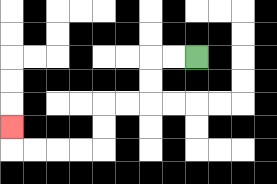{'start': '[8, 2]', 'end': '[0, 5]', 'path_directions': 'L,L,D,D,L,L,D,D,L,L,L,L,U', 'path_coordinates': '[[8, 2], [7, 2], [6, 2], [6, 3], [6, 4], [5, 4], [4, 4], [4, 5], [4, 6], [3, 6], [2, 6], [1, 6], [0, 6], [0, 5]]'}